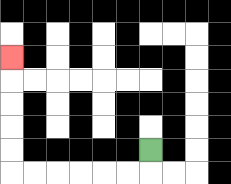{'start': '[6, 6]', 'end': '[0, 2]', 'path_directions': 'D,L,L,L,L,L,L,U,U,U,U,U', 'path_coordinates': '[[6, 6], [6, 7], [5, 7], [4, 7], [3, 7], [2, 7], [1, 7], [0, 7], [0, 6], [0, 5], [0, 4], [0, 3], [0, 2]]'}